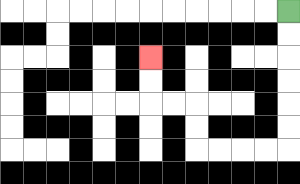{'start': '[12, 0]', 'end': '[6, 2]', 'path_directions': 'D,D,D,D,D,D,L,L,L,L,U,U,L,L,U,U', 'path_coordinates': '[[12, 0], [12, 1], [12, 2], [12, 3], [12, 4], [12, 5], [12, 6], [11, 6], [10, 6], [9, 6], [8, 6], [8, 5], [8, 4], [7, 4], [6, 4], [6, 3], [6, 2]]'}